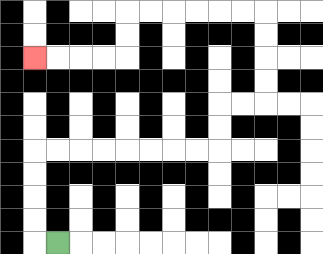{'start': '[2, 10]', 'end': '[1, 2]', 'path_directions': 'L,U,U,U,U,R,R,R,R,R,R,R,R,U,U,R,R,U,U,U,U,L,L,L,L,L,L,D,D,L,L,L,L', 'path_coordinates': '[[2, 10], [1, 10], [1, 9], [1, 8], [1, 7], [1, 6], [2, 6], [3, 6], [4, 6], [5, 6], [6, 6], [7, 6], [8, 6], [9, 6], [9, 5], [9, 4], [10, 4], [11, 4], [11, 3], [11, 2], [11, 1], [11, 0], [10, 0], [9, 0], [8, 0], [7, 0], [6, 0], [5, 0], [5, 1], [5, 2], [4, 2], [3, 2], [2, 2], [1, 2]]'}